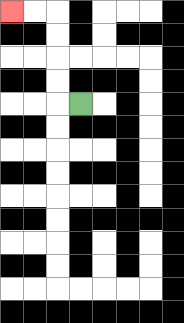{'start': '[3, 4]', 'end': '[0, 0]', 'path_directions': 'L,U,U,U,U,L,L', 'path_coordinates': '[[3, 4], [2, 4], [2, 3], [2, 2], [2, 1], [2, 0], [1, 0], [0, 0]]'}